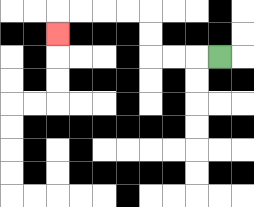{'start': '[9, 2]', 'end': '[2, 1]', 'path_directions': 'L,L,L,U,U,L,L,L,L,D', 'path_coordinates': '[[9, 2], [8, 2], [7, 2], [6, 2], [6, 1], [6, 0], [5, 0], [4, 0], [3, 0], [2, 0], [2, 1]]'}